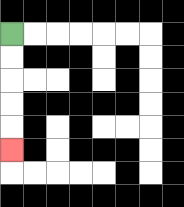{'start': '[0, 1]', 'end': '[0, 6]', 'path_directions': 'D,D,D,D,D', 'path_coordinates': '[[0, 1], [0, 2], [0, 3], [0, 4], [0, 5], [0, 6]]'}